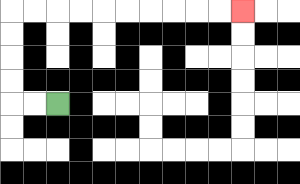{'start': '[2, 4]', 'end': '[10, 0]', 'path_directions': 'L,L,U,U,U,U,R,R,R,R,R,R,R,R,R,R', 'path_coordinates': '[[2, 4], [1, 4], [0, 4], [0, 3], [0, 2], [0, 1], [0, 0], [1, 0], [2, 0], [3, 0], [4, 0], [5, 0], [6, 0], [7, 0], [8, 0], [9, 0], [10, 0]]'}